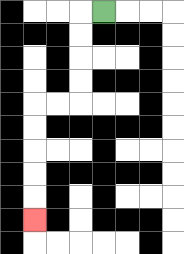{'start': '[4, 0]', 'end': '[1, 9]', 'path_directions': 'L,D,D,D,D,L,L,D,D,D,D,D', 'path_coordinates': '[[4, 0], [3, 0], [3, 1], [3, 2], [3, 3], [3, 4], [2, 4], [1, 4], [1, 5], [1, 6], [1, 7], [1, 8], [1, 9]]'}